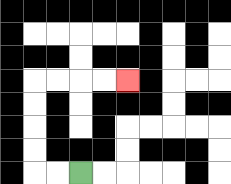{'start': '[3, 7]', 'end': '[5, 3]', 'path_directions': 'L,L,U,U,U,U,R,R,R,R', 'path_coordinates': '[[3, 7], [2, 7], [1, 7], [1, 6], [1, 5], [1, 4], [1, 3], [2, 3], [3, 3], [4, 3], [5, 3]]'}